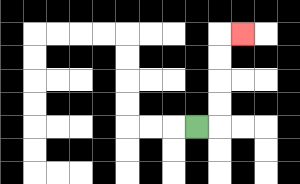{'start': '[8, 5]', 'end': '[10, 1]', 'path_directions': 'R,U,U,U,U,R', 'path_coordinates': '[[8, 5], [9, 5], [9, 4], [9, 3], [9, 2], [9, 1], [10, 1]]'}